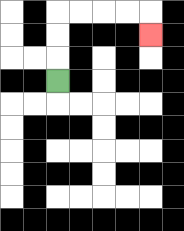{'start': '[2, 3]', 'end': '[6, 1]', 'path_directions': 'U,U,U,R,R,R,R,D', 'path_coordinates': '[[2, 3], [2, 2], [2, 1], [2, 0], [3, 0], [4, 0], [5, 0], [6, 0], [6, 1]]'}